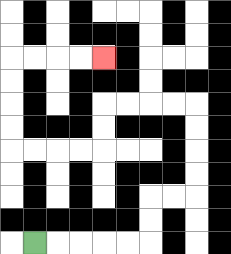{'start': '[1, 10]', 'end': '[4, 2]', 'path_directions': 'R,R,R,R,R,U,U,R,R,U,U,U,U,L,L,L,L,D,D,L,L,L,L,U,U,U,U,R,R,R,R', 'path_coordinates': '[[1, 10], [2, 10], [3, 10], [4, 10], [5, 10], [6, 10], [6, 9], [6, 8], [7, 8], [8, 8], [8, 7], [8, 6], [8, 5], [8, 4], [7, 4], [6, 4], [5, 4], [4, 4], [4, 5], [4, 6], [3, 6], [2, 6], [1, 6], [0, 6], [0, 5], [0, 4], [0, 3], [0, 2], [1, 2], [2, 2], [3, 2], [4, 2]]'}